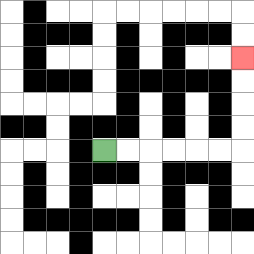{'start': '[4, 6]', 'end': '[10, 2]', 'path_directions': 'R,R,R,R,R,R,U,U,U,U', 'path_coordinates': '[[4, 6], [5, 6], [6, 6], [7, 6], [8, 6], [9, 6], [10, 6], [10, 5], [10, 4], [10, 3], [10, 2]]'}